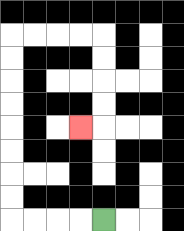{'start': '[4, 9]', 'end': '[3, 5]', 'path_directions': 'L,L,L,L,U,U,U,U,U,U,U,U,R,R,R,R,D,D,D,D,L', 'path_coordinates': '[[4, 9], [3, 9], [2, 9], [1, 9], [0, 9], [0, 8], [0, 7], [0, 6], [0, 5], [0, 4], [0, 3], [0, 2], [0, 1], [1, 1], [2, 1], [3, 1], [4, 1], [4, 2], [4, 3], [4, 4], [4, 5], [3, 5]]'}